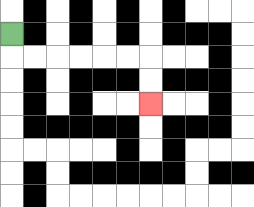{'start': '[0, 1]', 'end': '[6, 4]', 'path_directions': 'D,R,R,R,R,R,R,D,D', 'path_coordinates': '[[0, 1], [0, 2], [1, 2], [2, 2], [3, 2], [4, 2], [5, 2], [6, 2], [6, 3], [6, 4]]'}